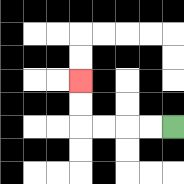{'start': '[7, 5]', 'end': '[3, 3]', 'path_directions': 'L,L,L,L,U,U', 'path_coordinates': '[[7, 5], [6, 5], [5, 5], [4, 5], [3, 5], [3, 4], [3, 3]]'}